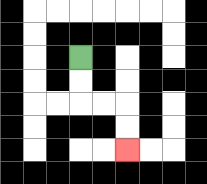{'start': '[3, 2]', 'end': '[5, 6]', 'path_directions': 'D,D,R,R,D,D', 'path_coordinates': '[[3, 2], [3, 3], [3, 4], [4, 4], [5, 4], [5, 5], [5, 6]]'}